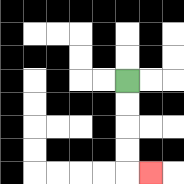{'start': '[5, 3]', 'end': '[6, 7]', 'path_directions': 'D,D,D,D,R', 'path_coordinates': '[[5, 3], [5, 4], [5, 5], [5, 6], [5, 7], [6, 7]]'}